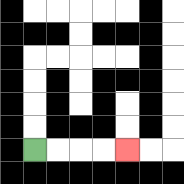{'start': '[1, 6]', 'end': '[5, 6]', 'path_directions': 'R,R,R,R', 'path_coordinates': '[[1, 6], [2, 6], [3, 6], [4, 6], [5, 6]]'}